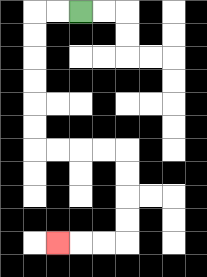{'start': '[3, 0]', 'end': '[2, 10]', 'path_directions': 'L,L,D,D,D,D,D,D,R,R,R,R,D,D,D,D,L,L,L', 'path_coordinates': '[[3, 0], [2, 0], [1, 0], [1, 1], [1, 2], [1, 3], [1, 4], [1, 5], [1, 6], [2, 6], [3, 6], [4, 6], [5, 6], [5, 7], [5, 8], [5, 9], [5, 10], [4, 10], [3, 10], [2, 10]]'}